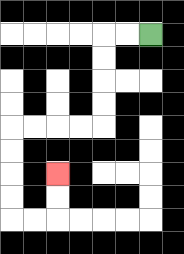{'start': '[6, 1]', 'end': '[2, 7]', 'path_directions': 'L,L,D,D,D,D,L,L,L,L,D,D,D,D,R,R,U,U', 'path_coordinates': '[[6, 1], [5, 1], [4, 1], [4, 2], [4, 3], [4, 4], [4, 5], [3, 5], [2, 5], [1, 5], [0, 5], [0, 6], [0, 7], [0, 8], [0, 9], [1, 9], [2, 9], [2, 8], [2, 7]]'}